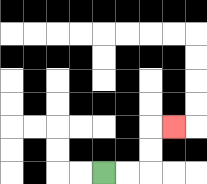{'start': '[4, 7]', 'end': '[7, 5]', 'path_directions': 'R,R,U,U,R', 'path_coordinates': '[[4, 7], [5, 7], [6, 7], [6, 6], [6, 5], [7, 5]]'}